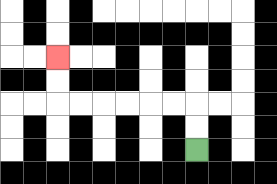{'start': '[8, 6]', 'end': '[2, 2]', 'path_directions': 'U,U,L,L,L,L,L,L,U,U', 'path_coordinates': '[[8, 6], [8, 5], [8, 4], [7, 4], [6, 4], [5, 4], [4, 4], [3, 4], [2, 4], [2, 3], [2, 2]]'}